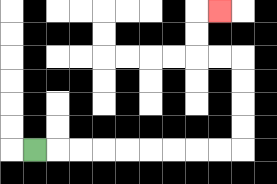{'start': '[1, 6]', 'end': '[9, 0]', 'path_directions': 'R,R,R,R,R,R,R,R,R,U,U,U,U,L,L,U,U,R', 'path_coordinates': '[[1, 6], [2, 6], [3, 6], [4, 6], [5, 6], [6, 6], [7, 6], [8, 6], [9, 6], [10, 6], [10, 5], [10, 4], [10, 3], [10, 2], [9, 2], [8, 2], [8, 1], [8, 0], [9, 0]]'}